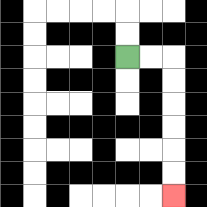{'start': '[5, 2]', 'end': '[7, 8]', 'path_directions': 'R,R,D,D,D,D,D,D', 'path_coordinates': '[[5, 2], [6, 2], [7, 2], [7, 3], [7, 4], [7, 5], [7, 6], [7, 7], [7, 8]]'}